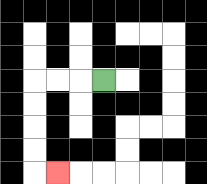{'start': '[4, 3]', 'end': '[2, 7]', 'path_directions': 'L,L,L,D,D,D,D,R', 'path_coordinates': '[[4, 3], [3, 3], [2, 3], [1, 3], [1, 4], [1, 5], [1, 6], [1, 7], [2, 7]]'}